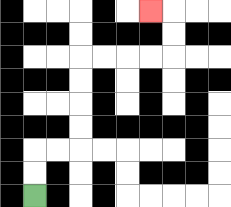{'start': '[1, 8]', 'end': '[6, 0]', 'path_directions': 'U,U,R,R,U,U,U,U,R,R,R,R,U,U,L', 'path_coordinates': '[[1, 8], [1, 7], [1, 6], [2, 6], [3, 6], [3, 5], [3, 4], [3, 3], [3, 2], [4, 2], [5, 2], [6, 2], [7, 2], [7, 1], [7, 0], [6, 0]]'}